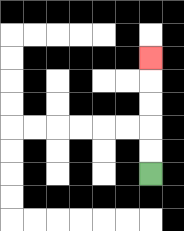{'start': '[6, 7]', 'end': '[6, 2]', 'path_directions': 'U,U,U,U,U', 'path_coordinates': '[[6, 7], [6, 6], [6, 5], [6, 4], [6, 3], [6, 2]]'}